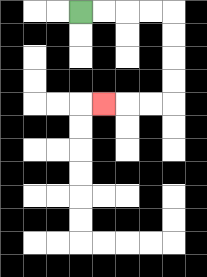{'start': '[3, 0]', 'end': '[4, 4]', 'path_directions': 'R,R,R,R,D,D,D,D,L,L,L', 'path_coordinates': '[[3, 0], [4, 0], [5, 0], [6, 0], [7, 0], [7, 1], [7, 2], [7, 3], [7, 4], [6, 4], [5, 4], [4, 4]]'}